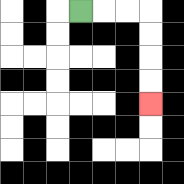{'start': '[3, 0]', 'end': '[6, 4]', 'path_directions': 'R,R,R,D,D,D,D', 'path_coordinates': '[[3, 0], [4, 0], [5, 0], [6, 0], [6, 1], [6, 2], [6, 3], [6, 4]]'}